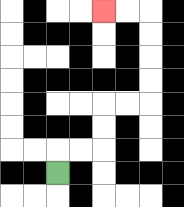{'start': '[2, 7]', 'end': '[4, 0]', 'path_directions': 'U,R,R,U,U,R,R,U,U,U,U,L,L', 'path_coordinates': '[[2, 7], [2, 6], [3, 6], [4, 6], [4, 5], [4, 4], [5, 4], [6, 4], [6, 3], [6, 2], [6, 1], [6, 0], [5, 0], [4, 0]]'}